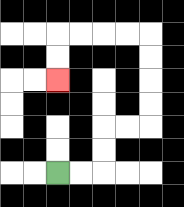{'start': '[2, 7]', 'end': '[2, 3]', 'path_directions': 'R,R,U,U,R,R,U,U,U,U,L,L,L,L,D,D', 'path_coordinates': '[[2, 7], [3, 7], [4, 7], [4, 6], [4, 5], [5, 5], [6, 5], [6, 4], [6, 3], [6, 2], [6, 1], [5, 1], [4, 1], [3, 1], [2, 1], [2, 2], [2, 3]]'}